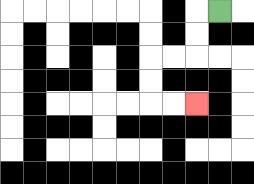{'start': '[9, 0]', 'end': '[8, 4]', 'path_directions': 'L,D,D,L,L,D,D,R,R', 'path_coordinates': '[[9, 0], [8, 0], [8, 1], [8, 2], [7, 2], [6, 2], [6, 3], [6, 4], [7, 4], [8, 4]]'}